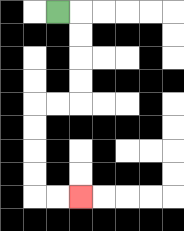{'start': '[2, 0]', 'end': '[3, 8]', 'path_directions': 'R,D,D,D,D,L,L,D,D,D,D,R,R', 'path_coordinates': '[[2, 0], [3, 0], [3, 1], [3, 2], [3, 3], [3, 4], [2, 4], [1, 4], [1, 5], [1, 6], [1, 7], [1, 8], [2, 8], [3, 8]]'}